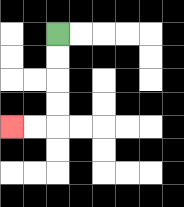{'start': '[2, 1]', 'end': '[0, 5]', 'path_directions': 'D,D,D,D,L,L', 'path_coordinates': '[[2, 1], [2, 2], [2, 3], [2, 4], [2, 5], [1, 5], [0, 5]]'}